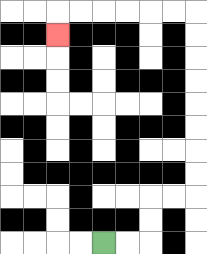{'start': '[4, 10]', 'end': '[2, 1]', 'path_directions': 'R,R,U,U,R,R,U,U,U,U,U,U,U,U,L,L,L,L,L,L,D', 'path_coordinates': '[[4, 10], [5, 10], [6, 10], [6, 9], [6, 8], [7, 8], [8, 8], [8, 7], [8, 6], [8, 5], [8, 4], [8, 3], [8, 2], [8, 1], [8, 0], [7, 0], [6, 0], [5, 0], [4, 0], [3, 0], [2, 0], [2, 1]]'}